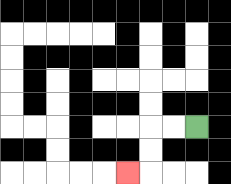{'start': '[8, 5]', 'end': '[5, 7]', 'path_directions': 'L,L,D,D,L', 'path_coordinates': '[[8, 5], [7, 5], [6, 5], [6, 6], [6, 7], [5, 7]]'}